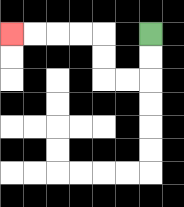{'start': '[6, 1]', 'end': '[0, 1]', 'path_directions': 'D,D,L,L,U,U,L,L,L,L', 'path_coordinates': '[[6, 1], [6, 2], [6, 3], [5, 3], [4, 3], [4, 2], [4, 1], [3, 1], [2, 1], [1, 1], [0, 1]]'}